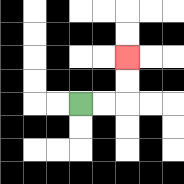{'start': '[3, 4]', 'end': '[5, 2]', 'path_directions': 'R,R,U,U', 'path_coordinates': '[[3, 4], [4, 4], [5, 4], [5, 3], [5, 2]]'}